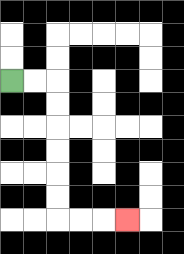{'start': '[0, 3]', 'end': '[5, 9]', 'path_directions': 'R,R,D,D,D,D,D,D,R,R,R', 'path_coordinates': '[[0, 3], [1, 3], [2, 3], [2, 4], [2, 5], [2, 6], [2, 7], [2, 8], [2, 9], [3, 9], [4, 9], [5, 9]]'}